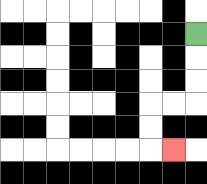{'start': '[8, 1]', 'end': '[7, 6]', 'path_directions': 'D,D,D,L,L,D,D,R', 'path_coordinates': '[[8, 1], [8, 2], [8, 3], [8, 4], [7, 4], [6, 4], [6, 5], [6, 6], [7, 6]]'}